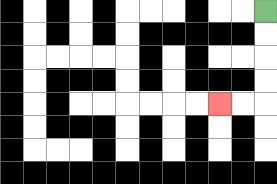{'start': '[11, 0]', 'end': '[9, 4]', 'path_directions': 'D,D,D,D,L,L', 'path_coordinates': '[[11, 0], [11, 1], [11, 2], [11, 3], [11, 4], [10, 4], [9, 4]]'}